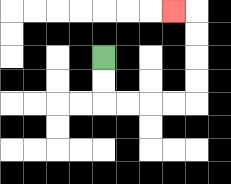{'start': '[4, 2]', 'end': '[7, 0]', 'path_directions': 'D,D,R,R,R,R,U,U,U,U,L', 'path_coordinates': '[[4, 2], [4, 3], [4, 4], [5, 4], [6, 4], [7, 4], [8, 4], [8, 3], [8, 2], [8, 1], [8, 0], [7, 0]]'}